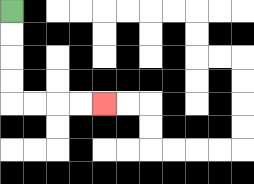{'start': '[0, 0]', 'end': '[4, 4]', 'path_directions': 'D,D,D,D,R,R,R,R', 'path_coordinates': '[[0, 0], [0, 1], [0, 2], [0, 3], [0, 4], [1, 4], [2, 4], [3, 4], [4, 4]]'}